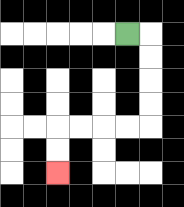{'start': '[5, 1]', 'end': '[2, 7]', 'path_directions': 'R,D,D,D,D,L,L,L,L,D,D', 'path_coordinates': '[[5, 1], [6, 1], [6, 2], [6, 3], [6, 4], [6, 5], [5, 5], [4, 5], [3, 5], [2, 5], [2, 6], [2, 7]]'}